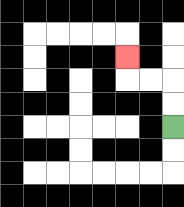{'start': '[7, 5]', 'end': '[5, 2]', 'path_directions': 'U,U,L,L,U', 'path_coordinates': '[[7, 5], [7, 4], [7, 3], [6, 3], [5, 3], [5, 2]]'}